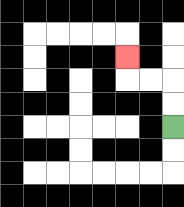{'start': '[7, 5]', 'end': '[5, 2]', 'path_directions': 'U,U,L,L,U', 'path_coordinates': '[[7, 5], [7, 4], [7, 3], [6, 3], [5, 3], [5, 2]]'}